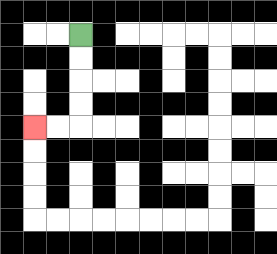{'start': '[3, 1]', 'end': '[1, 5]', 'path_directions': 'D,D,D,D,L,L', 'path_coordinates': '[[3, 1], [3, 2], [3, 3], [3, 4], [3, 5], [2, 5], [1, 5]]'}